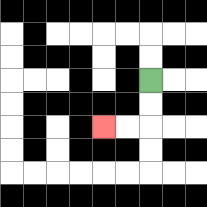{'start': '[6, 3]', 'end': '[4, 5]', 'path_directions': 'D,D,L,L', 'path_coordinates': '[[6, 3], [6, 4], [6, 5], [5, 5], [4, 5]]'}